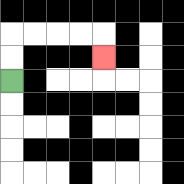{'start': '[0, 3]', 'end': '[4, 2]', 'path_directions': 'U,U,R,R,R,R,D', 'path_coordinates': '[[0, 3], [0, 2], [0, 1], [1, 1], [2, 1], [3, 1], [4, 1], [4, 2]]'}